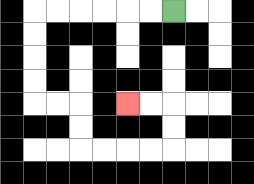{'start': '[7, 0]', 'end': '[5, 4]', 'path_directions': 'L,L,L,L,L,L,D,D,D,D,R,R,D,D,R,R,R,R,U,U,L,L', 'path_coordinates': '[[7, 0], [6, 0], [5, 0], [4, 0], [3, 0], [2, 0], [1, 0], [1, 1], [1, 2], [1, 3], [1, 4], [2, 4], [3, 4], [3, 5], [3, 6], [4, 6], [5, 6], [6, 6], [7, 6], [7, 5], [7, 4], [6, 4], [5, 4]]'}